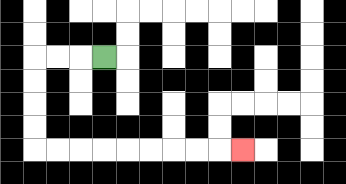{'start': '[4, 2]', 'end': '[10, 6]', 'path_directions': 'L,L,L,D,D,D,D,R,R,R,R,R,R,R,R,R', 'path_coordinates': '[[4, 2], [3, 2], [2, 2], [1, 2], [1, 3], [1, 4], [1, 5], [1, 6], [2, 6], [3, 6], [4, 6], [5, 6], [6, 6], [7, 6], [8, 6], [9, 6], [10, 6]]'}